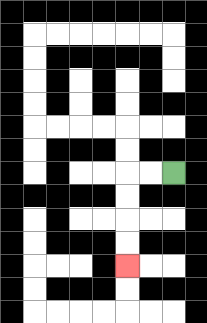{'start': '[7, 7]', 'end': '[5, 11]', 'path_directions': 'L,L,D,D,D,D', 'path_coordinates': '[[7, 7], [6, 7], [5, 7], [5, 8], [5, 9], [5, 10], [5, 11]]'}